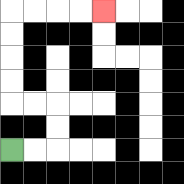{'start': '[0, 6]', 'end': '[4, 0]', 'path_directions': 'R,R,U,U,L,L,U,U,U,U,R,R,R,R', 'path_coordinates': '[[0, 6], [1, 6], [2, 6], [2, 5], [2, 4], [1, 4], [0, 4], [0, 3], [0, 2], [0, 1], [0, 0], [1, 0], [2, 0], [3, 0], [4, 0]]'}